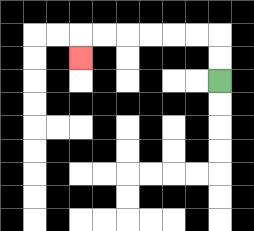{'start': '[9, 3]', 'end': '[3, 2]', 'path_directions': 'U,U,L,L,L,L,L,L,D', 'path_coordinates': '[[9, 3], [9, 2], [9, 1], [8, 1], [7, 1], [6, 1], [5, 1], [4, 1], [3, 1], [3, 2]]'}